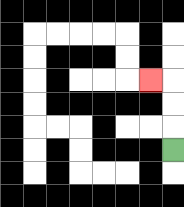{'start': '[7, 6]', 'end': '[6, 3]', 'path_directions': 'U,U,U,L', 'path_coordinates': '[[7, 6], [7, 5], [7, 4], [7, 3], [6, 3]]'}